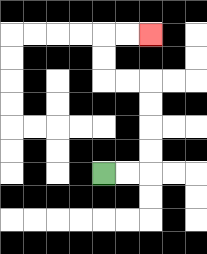{'start': '[4, 7]', 'end': '[6, 1]', 'path_directions': 'R,R,U,U,U,U,L,L,U,U,R,R', 'path_coordinates': '[[4, 7], [5, 7], [6, 7], [6, 6], [6, 5], [6, 4], [6, 3], [5, 3], [4, 3], [4, 2], [4, 1], [5, 1], [6, 1]]'}